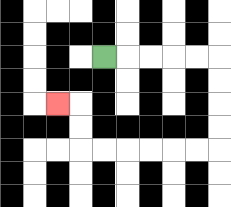{'start': '[4, 2]', 'end': '[2, 4]', 'path_directions': 'R,R,R,R,R,D,D,D,D,L,L,L,L,L,L,U,U,L', 'path_coordinates': '[[4, 2], [5, 2], [6, 2], [7, 2], [8, 2], [9, 2], [9, 3], [9, 4], [9, 5], [9, 6], [8, 6], [7, 6], [6, 6], [5, 6], [4, 6], [3, 6], [3, 5], [3, 4], [2, 4]]'}